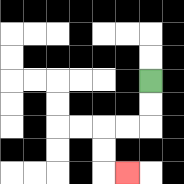{'start': '[6, 3]', 'end': '[5, 7]', 'path_directions': 'D,D,L,L,D,D,R', 'path_coordinates': '[[6, 3], [6, 4], [6, 5], [5, 5], [4, 5], [4, 6], [4, 7], [5, 7]]'}